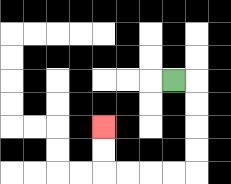{'start': '[7, 3]', 'end': '[4, 5]', 'path_directions': 'R,D,D,D,D,L,L,L,L,U,U', 'path_coordinates': '[[7, 3], [8, 3], [8, 4], [8, 5], [8, 6], [8, 7], [7, 7], [6, 7], [5, 7], [4, 7], [4, 6], [4, 5]]'}